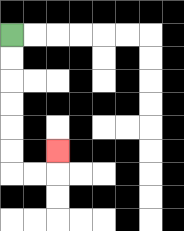{'start': '[0, 1]', 'end': '[2, 6]', 'path_directions': 'D,D,D,D,D,D,R,R,U', 'path_coordinates': '[[0, 1], [0, 2], [0, 3], [0, 4], [0, 5], [0, 6], [0, 7], [1, 7], [2, 7], [2, 6]]'}